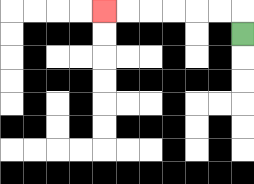{'start': '[10, 1]', 'end': '[4, 0]', 'path_directions': 'U,L,L,L,L,L,L', 'path_coordinates': '[[10, 1], [10, 0], [9, 0], [8, 0], [7, 0], [6, 0], [5, 0], [4, 0]]'}